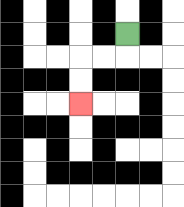{'start': '[5, 1]', 'end': '[3, 4]', 'path_directions': 'D,L,L,D,D', 'path_coordinates': '[[5, 1], [5, 2], [4, 2], [3, 2], [3, 3], [3, 4]]'}